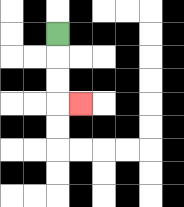{'start': '[2, 1]', 'end': '[3, 4]', 'path_directions': 'D,D,D,R', 'path_coordinates': '[[2, 1], [2, 2], [2, 3], [2, 4], [3, 4]]'}